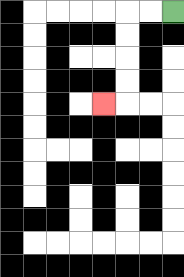{'start': '[7, 0]', 'end': '[4, 4]', 'path_directions': 'L,L,D,D,D,D,L', 'path_coordinates': '[[7, 0], [6, 0], [5, 0], [5, 1], [5, 2], [5, 3], [5, 4], [4, 4]]'}